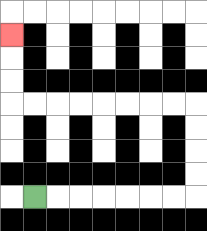{'start': '[1, 8]', 'end': '[0, 1]', 'path_directions': 'R,R,R,R,R,R,R,U,U,U,U,L,L,L,L,L,L,L,L,U,U,U', 'path_coordinates': '[[1, 8], [2, 8], [3, 8], [4, 8], [5, 8], [6, 8], [7, 8], [8, 8], [8, 7], [8, 6], [8, 5], [8, 4], [7, 4], [6, 4], [5, 4], [4, 4], [3, 4], [2, 4], [1, 4], [0, 4], [0, 3], [0, 2], [0, 1]]'}